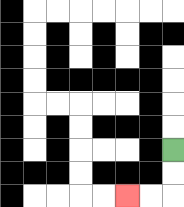{'start': '[7, 6]', 'end': '[5, 8]', 'path_directions': 'D,D,L,L', 'path_coordinates': '[[7, 6], [7, 7], [7, 8], [6, 8], [5, 8]]'}